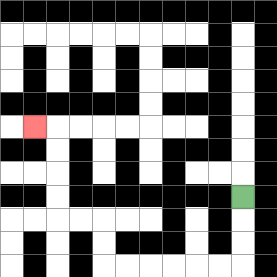{'start': '[10, 8]', 'end': '[1, 5]', 'path_directions': 'D,D,D,L,L,L,L,L,L,U,U,L,L,U,U,U,U,L', 'path_coordinates': '[[10, 8], [10, 9], [10, 10], [10, 11], [9, 11], [8, 11], [7, 11], [6, 11], [5, 11], [4, 11], [4, 10], [4, 9], [3, 9], [2, 9], [2, 8], [2, 7], [2, 6], [2, 5], [1, 5]]'}